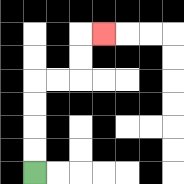{'start': '[1, 7]', 'end': '[4, 1]', 'path_directions': 'U,U,U,U,R,R,U,U,R', 'path_coordinates': '[[1, 7], [1, 6], [1, 5], [1, 4], [1, 3], [2, 3], [3, 3], [3, 2], [3, 1], [4, 1]]'}